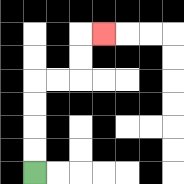{'start': '[1, 7]', 'end': '[4, 1]', 'path_directions': 'U,U,U,U,R,R,U,U,R', 'path_coordinates': '[[1, 7], [1, 6], [1, 5], [1, 4], [1, 3], [2, 3], [3, 3], [3, 2], [3, 1], [4, 1]]'}